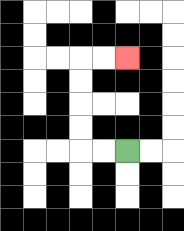{'start': '[5, 6]', 'end': '[5, 2]', 'path_directions': 'L,L,U,U,U,U,R,R', 'path_coordinates': '[[5, 6], [4, 6], [3, 6], [3, 5], [3, 4], [3, 3], [3, 2], [4, 2], [5, 2]]'}